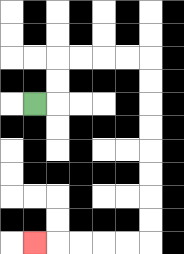{'start': '[1, 4]', 'end': '[1, 10]', 'path_directions': 'R,U,U,R,R,R,R,D,D,D,D,D,D,D,D,L,L,L,L,L', 'path_coordinates': '[[1, 4], [2, 4], [2, 3], [2, 2], [3, 2], [4, 2], [5, 2], [6, 2], [6, 3], [6, 4], [6, 5], [6, 6], [6, 7], [6, 8], [6, 9], [6, 10], [5, 10], [4, 10], [3, 10], [2, 10], [1, 10]]'}